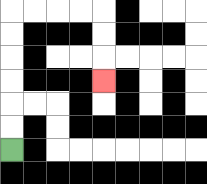{'start': '[0, 6]', 'end': '[4, 3]', 'path_directions': 'U,U,U,U,U,U,R,R,R,R,D,D,D', 'path_coordinates': '[[0, 6], [0, 5], [0, 4], [0, 3], [0, 2], [0, 1], [0, 0], [1, 0], [2, 0], [3, 0], [4, 0], [4, 1], [4, 2], [4, 3]]'}